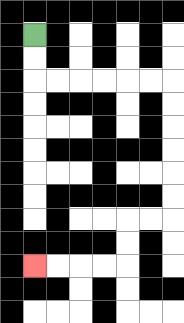{'start': '[1, 1]', 'end': '[1, 11]', 'path_directions': 'D,D,R,R,R,R,R,R,D,D,D,D,D,D,L,L,D,D,L,L,L,L', 'path_coordinates': '[[1, 1], [1, 2], [1, 3], [2, 3], [3, 3], [4, 3], [5, 3], [6, 3], [7, 3], [7, 4], [7, 5], [7, 6], [7, 7], [7, 8], [7, 9], [6, 9], [5, 9], [5, 10], [5, 11], [4, 11], [3, 11], [2, 11], [1, 11]]'}